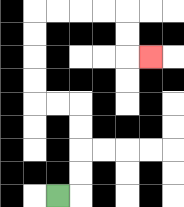{'start': '[2, 8]', 'end': '[6, 2]', 'path_directions': 'R,U,U,U,U,L,L,U,U,U,U,R,R,R,R,D,D,R', 'path_coordinates': '[[2, 8], [3, 8], [3, 7], [3, 6], [3, 5], [3, 4], [2, 4], [1, 4], [1, 3], [1, 2], [1, 1], [1, 0], [2, 0], [3, 0], [4, 0], [5, 0], [5, 1], [5, 2], [6, 2]]'}